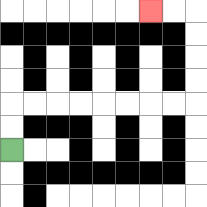{'start': '[0, 6]', 'end': '[6, 0]', 'path_directions': 'U,U,R,R,R,R,R,R,R,R,U,U,U,U,L,L', 'path_coordinates': '[[0, 6], [0, 5], [0, 4], [1, 4], [2, 4], [3, 4], [4, 4], [5, 4], [6, 4], [7, 4], [8, 4], [8, 3], [8, 2], [8, 1], [8, 0], [7, 0], [6, 0]]'}